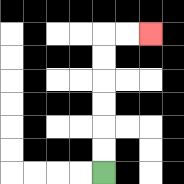{'start': '[4, 7]', 'end': '[6, 1]', 'path_directions': 'U,U,U,U,U,U,R,R', 'path_coordinates': '[[4, 7], [4, 6], [4, 5], [4, 4], [4, 3], [4, 2], [4, 1], [5, 1], [6, 1]]'}